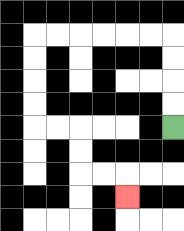{'start': '[7, 5]', 'end': '[5, 8]', 'path_directions': 'U,U,U,U,L,L,L,L,L,L,D,D,D,D,R,R,D,D,R,R,D', 'path_coordinates': '[[7, 5], [7, 4], [7, 3], [7, 2], [7, 1], [6, 1], [5, 1], [4, 1], [3, 1], [2, 1], [1, 1], [1, 2], [1, 3], [1, 4], [1, 5], [2, 5], [3, 5], [3, 6], [3, 7], [4, 7], [5, 7], [5, 8]]'}